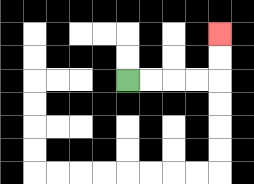{'start': '[5, 3]', 'end': '[9, 1]', 'path_directions': 'R,R,R,R,U,U', 'path_coordinates': '[[5, 3], [6, 3], [7, 3], [8, 3], [9, 3], [9, 2], [9, 1]]'}